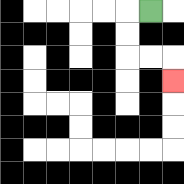{'start': '[6, 0]', 'end': '[7, 3]', 'path_directions': 'L,D,D,R,R,D', 'path_coordinates': '[[6, 0], [5, 0], [5, 1], [5, 2], [6, 2], [7, 2], [7, 3]]'}